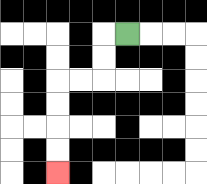{'start': '[5, 1]', 'end': '[2, 7]', 'path_directions': 'L,D,D,L,L,D,D,D,D', 'path_coordinates': '[[5, 1], [4, 1], [4, 2], [4, 3], [3, 3], [2, 3], [2, 4], [2, 5], [2, 6], [2, 7]]'}